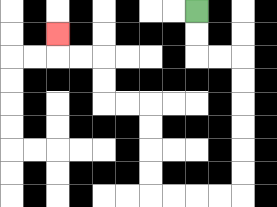{'start': '[8, 0]', 'end': '[2, 1]', 'path_directions': 'D,D,R,R,D,D,D,D,D,D,L,L,L,L,U,U,U,U,L,L,U,U,L,L,U', 'path_coordinates': '[[8, 0], [8, 1], [8, 2], [9, 2], [10, 2], [10, 3], [10, 4], [10, 5], [10, 6], [10, 7], [10, 8], [9, 8], [8, 8], [7, 8], [6, 8], [6, 7], [6, 6], [6, 5], [6, 4], [5, 4], [4, 4], [4, 3], [4, 2], [3, 2], [2, 2], [2, 1]]'}